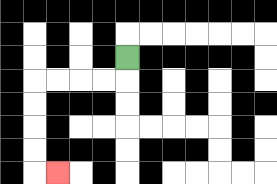{'start': '[5, 2]', 'end': '[2, 7]', 'path_directions': 'D,L,L,L,L,D,D,D,D,R', 'path_coordinates': '[[5, 2], [5, 3], [4, 3], [3, 3], [2, 3], [1, 3], [1, 4], [1, 5], [1, 6], [1, 7], [2, 7]]'}